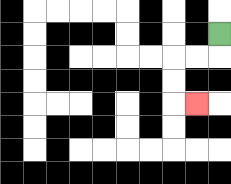{'start': '[9, 1]', 'end': '[8, 4]', 'path_directions': 'D,L,L,D,D,R', 'path_coordinates': '[[9, 1], [9, 2], [8, 2], [7, 2], [7, 3], [7, 4], [8, 4]]'}